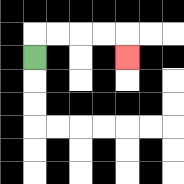{'start': '[1, 2]', 'end': '[5, 2]', 'path_directions': 'U,R,R,R,R,D', 'path_coordinates': '[[1, 2], [1, 1], [2, 1], [3, 1], [4, 1], [5, 1], [5, 2]]'}